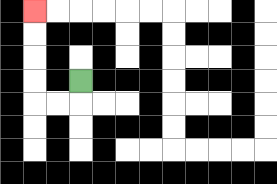{'start': '[3, 3]', 'end': '[1, 0]', 'path_directions': 'D,L,L,U,U,U,U', 'path_coordinates': '[[3, 3], [3, 4], [2, 4], [1, 4], [1, 3], [1, 2], [1, 1], [1, 0]]'}